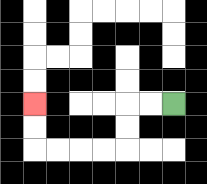{'start': '[7, 4]', 'end': '[1, 4]', 'path_directions': 'L,L,D,D,L,L,L,L,U,U', 'path_coordinates': '[[7, 4], [6, 4], [5, 4], [5, 5], [5, 6], [4, 6], [3, 6], [2, 6], [1, 6], [1, 5], [1, 4]]'}